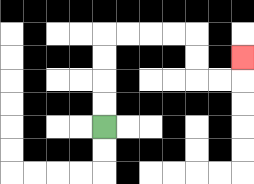{'start': '[4, 5]', 'end': '[10, 2]', 'path_directions': 'U,U,U,U,R,R,R,R,D,D,R,R,U', 'path_coordinates': '[[4, 5], [4, 4], [4, 3], [4, 2], [4, 1], [5, 1], [6, 1], [7, 1], [8, 1], [8, 2], [8, 3], [9, 3], [10, 3], [10, 2]]'}